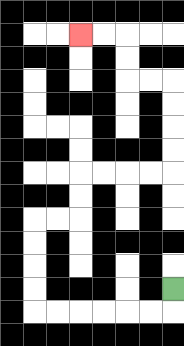{'start': '[7, 12]', 'end': '[3, 1]', 'path_directions': 'D,L,L,L,L,L,L,U,U,U,U,R,R,U,U,R,R,R,R,U,U,U,U,L,L,U,U,L,L', 'path_coordinates': '[[7, 12], [7, 13], [6, 13], [5, 13], [4, 13], [3, 13], [2, 13], [1, 13], [1, 12], [1, 11], [1, 10], [1, 9], [2, 9], [3, 9], [3, 8], [3, 7], [4, 7], [5, 7], [6, 7], [7, 7], [7, 6], [7, 5], [7, 4], [7, 3], [6, 3], [5, 3], [5, 2], [5, 1], [4, 1], [3, 1]]'}